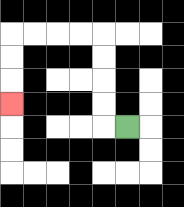{'start': '[5, 5]', 'end': '[0, 4]', 'path_directions': 'L,U,U,U,U,L,L,L,L,D,D,D', 'path_coordinates': '[[5, 5], [4, 5], [4, 4], [4, 3], [4, 2], [4, 1], [3, 1], [2, 1], [1, 1], [0, 1], [0, 2], [0, 3], [0, 4]]'}